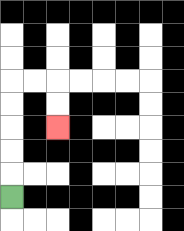{'start': '[0, 8]', 'end': '[2, 5]', 'path_directions': 'U,U,U,U,U,R,R,D,D', 'path_coordinates': '[[0, 8], [0, 7], [0, 6], [0, 5], [0, 4], [0, 3], [1, 3], [2, 3], [2, 4], [2, 5]]'}